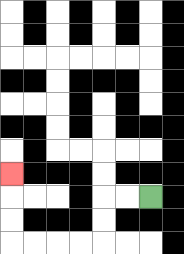{'start': '[6, 8]', 'end': '[0, 7]', 'path_directions': 'L,L,D,D,L,L,L,L,U,U,U', 'path_coordinates': '[[6, 8], [5, 8], [4, 8], [4, 9], [4, 10], [3, 10], [2, 10], [1, 10], [0, 10], [0, 9], [0, 8], [0, 7]]'}